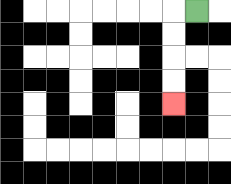{'start': '[8, 0]', 'end': '[7, 4]', 'path_directions': 'L,D,D,D,D', 'path_coordinates': '[[8, 0], [7, 0], [7, 1], [7, 2], [7, 3], [7, 4]]'}